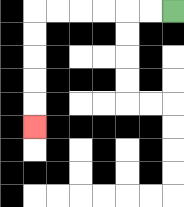{'start': '[7, 0]', 'end': '[1, 5]', 'path_directions': 'L,L,L,L,L,L,D,D,D,D,D', 'path_coordinates': '[[7, 0], [6, 0], [5, 0], [4, 0], [3, 0], [2, 0], [1, 0], [1, 1], [1, 2], [1, 3], [1, 4], [1, 5]]'}